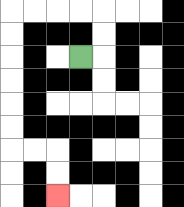{'start': '[3, 2]', 'end': '[2, 8]', 'path_directions': 'R,U,U,L,L,L,L,D,D,D,D,D,D,R,R,D,D', 'path_coordinates': '[[3, 2], [4, 2], [4, 1], [4, 0], [3, 0], [2, 0], [1, 0], [0, 0], [0, 1], [0, 2], [0, 3], [0, 4], [0, 5], [0, 6], [1, 6], [2, 6], [2, 7], [2, 8]]'}